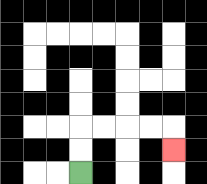{'start': '[3, 7]', 'end': '[7, 6]', 'path_directions': 'U,U,R,R,R,R,D', 'path_coordinates': '[[3, 7], [3, 6], [3, 5], [4, 5], [5, 5], [6, 5], [7, 5], [7, 6]]'}